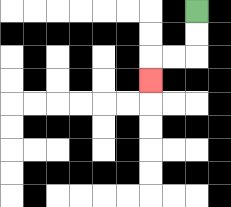{'start': '[8, 0]', 'end': '[6, 3]', 'path_directions': 'D,D,L,L,D', 'path_coordinates': '[[8, 0], [8, 1], [8, 2], [7, 2], [6, 2], [6, 3]]'}